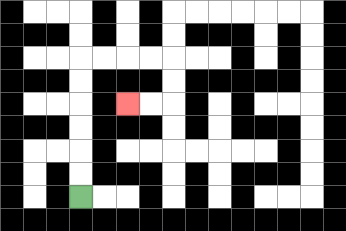{'start': '[3, 8]', 'end': '[5, 4]', 'path_directions': 'U,U,U,U,U,U,R,R,R,R,D,D,L,L', 'path_coordinates': '[[3, 8], [3, 7], [3, 6], [3, 5], [3, 4], [3, 3], [3, 2], [4, 2], [5, 2], [6, 2], [7, 2], [7, 3], [7, 4], [6, 4], [5, 4]]'}